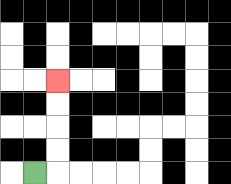{'start': '[1, 7]', 'end': '[2, 3]', 'path_directions': 'R,U,U,U,U', 'path_coordinates': '[[1, 7], [2, 7], [2, 6], [2, 5], [2, 4], [2, 3]]'}